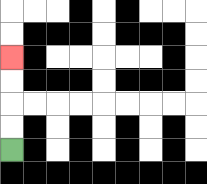{'start': '[0, 6]', 'end': '[0, 2]', 'path_directions': 'U,U,U,U', 'path_coordinates': '[[0, 6], [0, 5], [0, 4], [0, 3], [0, 2]]'}